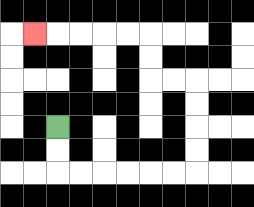{'start': '[2, 5]', 'end': '[1, 1]', 'path_directions': 'D,D,R,R,R,R,R,R,U,U,U,U,L,L,U,U,L,L,L,L,L', 'path_coordinates': '[[2, 5], [2, 6], [2, 7], [3, 7], [4, 7], [5, 7], [6, 7], [7, 7], [8, 7], [8, 6], [8, 5], [8, 4], [8, 3], [7, 3], [6, 3], [6, 2], [6, 1], [5, 1], [4, 1], [3, 1], [2, 1], [1, 1]]'}